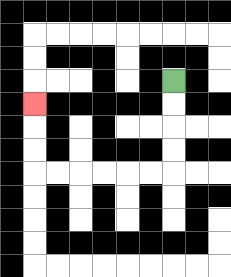{'start': '[7, 3]', 'end': '[1, 4]', 'path_directions': 'D,D,D,D,L,L,L,L,L,L,U,U,U', 'path_coordinates': '[[7, 3], [7, 4], [7, 5], [7, 6], [7, 7], [6, 7], [5, 7], [4, 7], [3, 7], [2, 7], [1, 7], [1, 6], [1, 5], [1, 4]]'}